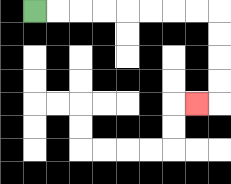{'start': '[1, 0]', 'end': '[8, 4]', 'path_directions': 'R,R,R,R,R,R,R,R,D,D,D,D,L', 'path_coordinates': '[[1, 0], [2, 0], [3, 0], [4, 0], [5, 0], [6, 0], [7, 0], [8, 0], [9, 0], [9, 1], [9, 2], [9, 3], [9, 4], [8, 4]]'}